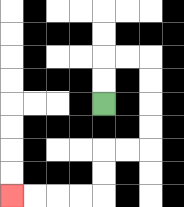{'start': '[4, 4]', 'end': '[0, 8]', 'path_directions': 'U,U,R,R,D,D,D,D,L,L,D,D,L,L,L,L', 'path_coordinates': '[[4, 4], [4, 3], [4, 2], [5, 2], [6, 2], [6, 3], [6, 4], [6, 5], [6, 6], [5, 6], [4, 6], [4, 7], [4, 8], [3, 8], [2, 8], [1, 8], [0, 8]]'}